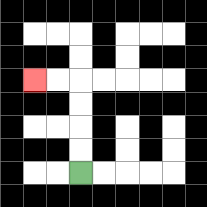{'start': '[3, 7]', 'end': '[1, 3]', 'path_directions': 'U,U,U,U,L,L', 'path_coordinates': '[[3, 7], [3, 6], [3, 5], [3, 4], [3, 3], [2, 3], [1, 3]]'}